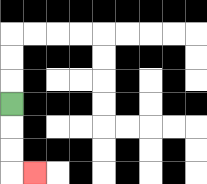{'start': '[0, 4]', 'end': '[1, 7]', 'path_directions': 'D,D,D,R', 'path_coordinates': '[[0, 4], [0, 5], [0, 6], [0, 7], [1, 7]]'}